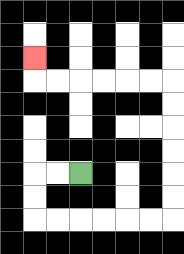{'start': '[3, 7]', 'end': '[1, 2]', 'path_directions': 'L,L,D,D,R,R,R,R,R,R,U,U,U,U,U,U,L,L,L,L,L,L,U', 'path_coordinates': '[[3, 7], [2, 7], [1, 7], [1, 8], [1, 9], [2, 9], [3, 9], [4, 9], [5, 9], [6, 9], [7, 9], [7, 8], [7, 7], [7, 6], [7, 5], [7, 4], [7, 3], [6, 3], [5, 3], [4, 3], [3, 3], [2, 3], [1, 3], [1, 2]]'}